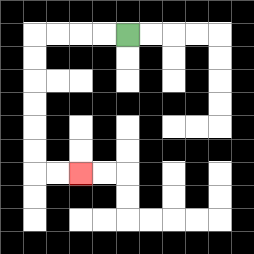{'start': '[5, 1]', 'end': '[3, 7]', 'path_directions': 'L,L,L,L,D,D,D,D,D,D,R,R', 'path_coordinates': '[[5, 1], [4, 1], [3, 1], [2, 1], [1, 1], [1, 2], [1, 3], [1, 4], [1, 5], [1, 6], [1, 7], [2, 7], [3, 7]]'}